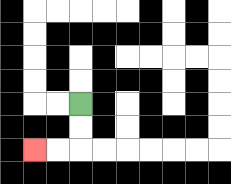{'start': '[3, 4]', 'end': '[1, 6]', 'path_directions': 'D,D,L,L', 'path_coordinates': '[[3, 4], [3, 5], [3, 6], [2, 6], [1, 6]]'}